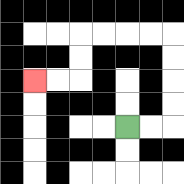{'start': '[5, 5]', 'end': '[1, 3]', 'path_directions': 'R,R,U,U,U,U,L,L,L,L,D,D,L,L', 'path_coordinates': '[[5, 5], [6, 5], [7, 5], [7, 4], [7, 3], [7, 2], [7, 1], [6, 1], [5, 1], [4, 1], [3, 1], [3, 2], [3, 3], [2, 3], [1, 3]]'}